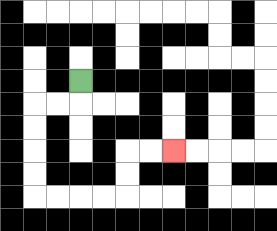{'start': '[3, 3]', 'end': '[7, 6]', 'path_directions': 'D,L,L,D,D,D,D,R,R,R,R,U,U,R,R', 'path_coordinates': '[[3, 3], [3, 4], [2, 4], [1, 4], [1, 5], [1, 6], [1, 7], [1, 8], [2, 8], [3, 8], [4, 8], [5, 8], [5, 7], [5, 6], [6, 6], [7, 6]]'}